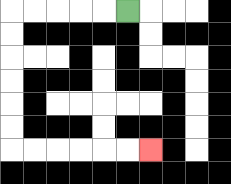{'start': '[5, 0]', 'end': '[6, 6]', 'path_directions': 'L,L,L,L,L,D,D,D,D,D,D,R,R,R,R,R,R', 'path_coordinates': '[[5, 0], [4, 0], [3, 0], [2, 0], [1, 0], [0, 0], [0, 1], [0, 2], [0, 3], [0, 4], [0, 5], [0, 6], [1, 6], [2, 6], [3, 6], [4, 6], [5, 6], [6, 6]]'}